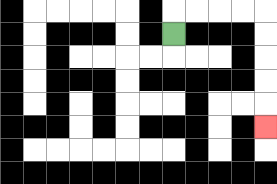{'start': '[7, 1]', 'end': '[11, 5]', 'path_directions': 'U,R,R,R,R,D,D,D,D,D', 'path_coordinates': '[[7, 1], [7, 0], [8, 0], [9, 0], [10, 0], [11, 0], [11, 1], [11, 2], [11, 3], [11, 4], [11, 5]]'}